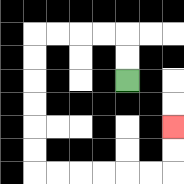{'start': '[5, 3]', 'end': '[7, 5]', 'path_directions': 'U,U,L,L,L,L,D,D,D,D,D,D,R,R,R,R,R,R,U,U', 'path_coordinates': '[[5, 3], [5, 2], [5, 1], [4, 1], [3, 1], [2, 1], [1, 1], [1, 2], [1, 3], [1, 4], [1, 5], [1, 6], [1, 7], [2, 7], [3, 7], [4, 7], [5, 7], [6, 7], [7, 7], [7, 6], [7, 5]]'}